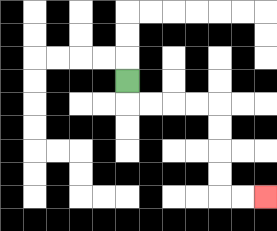{'start': '[5, 3]', 'end': '[11, 8]', 'path_directions': 'D,R,R,R,R,D,D,D,D,R,R', 'path_coordinates': '[[5, 3], [5, 4], [6, 4], [7, 4], [8, 4], [9, 4], [9, 5], [9, 6], [9, 7], [9, 8], [10, 8], [11, 8]]'}